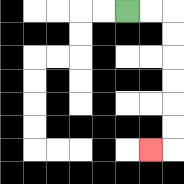{'start': '[5, 0]', 'end': '[6, 6]', 'path_directions': 'R,R,D,D,D,D,D,D,L', 'path_coordinates': '[[5, 0], [6, 0], [7, 0], [7, 1], [7, 2], [7, 3], [7, 4], [7, 5], [7, 6], [6, 6]]'}